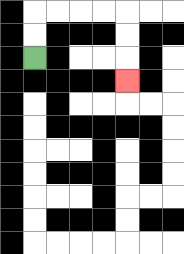{'start': '[1, 2]', 'end': '[5, 3]', 'path_directions': 'U,U,R,R,R,R,D,D,D', 'path_coordinates': '[[1, 2], [1, 1], [1, 0], [2, 0], [3, 0], [4, 0], [5, 0], [5, 1], [5, 2], [5, 3]]'}